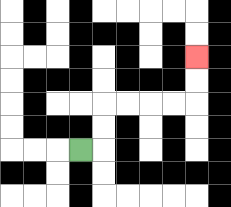{'start': '[3, 6]', 'end': '[8, 2]', 'path_directions': 'R,U,U,R,R,R,R,U,U', 'path_coordinates': '[[3, 6], [4, 6], [4, 5], [4, 4], [5, 4], [6, 4], [7, 4], [8, 4], [8, 3], [8, 2]]'}